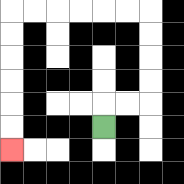{'start': '[4, 5]', 'end': '[0, 6]', 'path_directions': 'U,R,R,U,U,U,U,L,L,L,L,L,L,D,D,D,D,D,D', 'path_coordinates': '[[4, 5], [4, 4], [5, 4], [6, 4], [6, 3], [6, 2], [6, 1], [6, 0], [5, 0], [4, 0], [3, 0], [2, 0], [1, 0], [0, 0], [0, 1], [0, 2], [0, 3], [0, 4], [0, 5], [0, 6]]'}